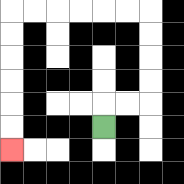{'start': '[4, 5]', 'end': '[0, 6]', 'path_directions': 'U,R,R,U,U,U,U,L,L,L,L,L,L,D,D,D,D,D,D', 'path_coordinates': '[[4, 5], [4, 4], [5, 4], [6, 4], [6, 3], [6, 2], [6, 1], [6, 0], [5, 0], [4, 0], [3, 0], [2, 0], [1, 0], [0, 0], [0, 1], [0, 2], [0, 3], [0, 4], [0, 5], [0, 6]]'}